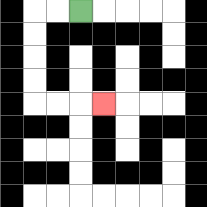{'start': '[3, 0]', 'end': '[4, 4]', 'path_directions': 'L,L,D,D,D,D,R,R,R', 'path_coordinates': '[[3, 0], [2, 0], [1, 0], [1, 1], [1, 2], [1, 3], [1, 4], [2, 4], [3, 4], [4, 4]]'}